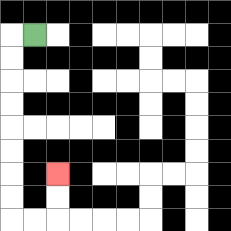{'start': '[1, 1]', 'end': '[2, 7]', 'path_directions': 'L,D,D,D,D,D,D,D,D,R,R,U,U', 'path_coordinates': '[[1, 1], [0, 1], [0, 2], [0, 3], [0, 4], [0, 5], [0, 6], [0, 7], [0, 8], [0, 9], [1, 9], [2, 9], [2, 8], [2, 7]]'}